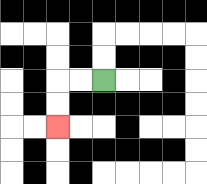{'start': '[4, 3]', 'end': '[2, 5]', 'path_directions': 'L,L,D,D', 'path_coordinates': '[[4, 3], [3, 3], [2, 3], [2, 4], [2, 5]]'}